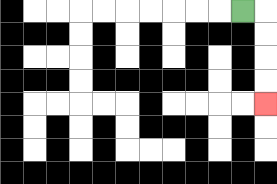{'start': '[10, 0]', 'end': '[11, 4]', 'path_directions': 'R,D,D,D,D', 'path_coordinates': '[[10, 0], [11, 0], [11, 1], [11, 2], [11, 3], [11, 4]]'}